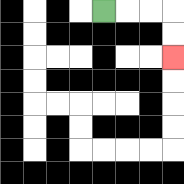{'start': '[4, 0]', 'end': '[7, 2]', 'path_directions': 'R,R,R,D,D', 'path_coordinates': '[[4, 0], [5, 0], [6, 0], [7, 0], [7, 1], [7, 2]]'}